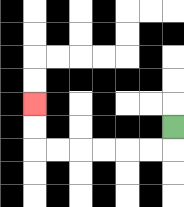{'start': '[7, 5]', 'end': '[1, 4]', 'path_directions': 'D,L,L,L,L,L,L,U,U', 'path_coordinates': '[[7, 5], [7, 6], [6, 6], [5, 6], [4, 6], [3, 6], [2, 6], [1, 6], [1, 5], [1, 4]]'}